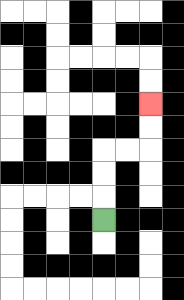{'start': '[4, 9]', 'end': '[6, 4]', 'path_directions': 'U,U,U,R,R,U,U', 'path_coordinates': '[[4, 9], [4, 8], [4, 7], [4, 6], [5, 6], [6, 6], [6, 5], [6, 4]]'}